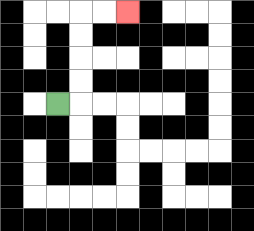{'start': '[2, 4]', 'end': '[5, 0]', 'path_directions': 'R,U,U,U,U,R,R', 'path_coordinates': '[[2, 4], [3, 4], [3, 3], [3, 2], [3, 1], [3, 0], [4, 0], [5, 0]]'}